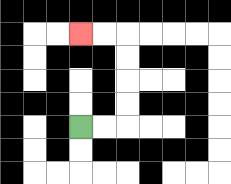{'start': '[3, 5]', 'end': '[3, 1]', 'path_directions': 'R,R,U,U,U,U,L,L', 'path_coordinates': '[[3, 5], [4, 5], [5, 5], [5, 4], [5, 3], [5, 2], [5, 1], [4, 1], [3, 1]]'}